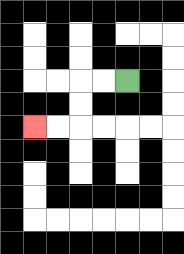{'start': '[5, 3]', 'end': '[1, 5]', 'path_directions': 'L,L,D,D,L,L', 'path_coordinates': '[[5, 3], [4, 3], [3, 3], [3, 4], [3, 5], [2, 5], [1, 5]]'}